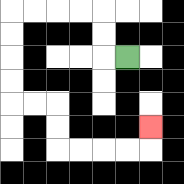{'start': '[5, 2]', 'end': '[6, 5]', 'path_directions': 'L,U,U,L,L,L,L,D,D,D,D,R,R,D,D,R,R,R,R,U', 'path_coordinates': '[[5, 2], [4, 2], [4, 1], [4, 0], [3, 0], [2, 0], [1, 0], [0, 0], [0, 1], [0, 2], [0, 3], [0, 4], [1, 4], [2, 4], [2, 5], [2, 6], [3, 6], [4, 6], [5, 6], [6, 6], [6, 5]]'}